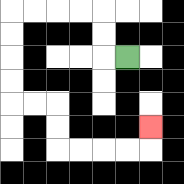{'start': '[5, 2]', 'end': '[6, 5]', 'path_directions': 'L,U,U,L,L,L,L,D,D,D,D,R,R,D,D,R,R,R,R,U', 'path_coordinates': '[[5, 2], [4, 2], [4, 1], [4, 0], [3, 0], [2, 0], [1, 0], [0, 0], [0, 1], [0, 2], [0, 3], [0, 4], [1, 4], [2, 4], [2, 5], [2, 6], [3, 6], [4, 6], [5, 6], [6, 6], [6, 5]]'}